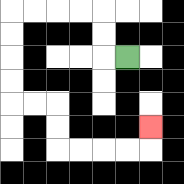{'start': '[5, 2]', 'end': '[6, 5]', 'path_directions': 'L,U,U,L,L,L,L,D,D,D,D,R,R,D,D,R,R,R,R,U', 'path_coordinates': '[[5, 2], [4, 2], [4, 1], [4, 0], [3, 0], [2, 0], [1, 0], [0, 0], [0, 1], [0, 2], [0, 3], [0, 4], [1, 4], [2, 4], [2, 5], [2, 6], [3, 6], [4, 6], [5, 6], [6, 6], [6, 5]]'}